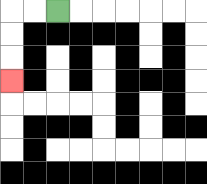{'start': '[2, 0]', 'end': '[0, 3]', 'path_directions': 'L,L,D,D,D', 'path_coordinates': '[[2, 0], [1, 0], [0, 0], [0, 1], [0, 2], [0, 3]]'}